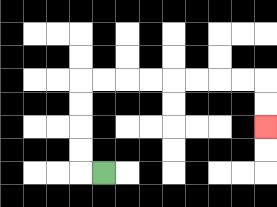{'start': '[4, 7]', 'end': '[11, 5]', 'path_directions': 'L,U,U,U,U,R,R,R,R,R,R,R,R,D,D', 'path_coordinates': '[[4, 7], [3, 7], [3, 6], [3, 5], [3, 4], [3, 3], [4, 3], [5, 3], [6, 3], [7, 3], [8, 3], [9, 3], [10, 3], [11, 3], [11, 4], [11, 5]]'}